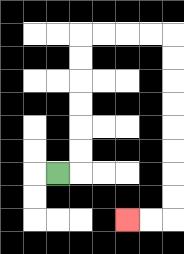{'start': '[2, 7]', 'end': '[5, 9]', 'path_directions': 'R,U,U,U,U,U,U,R,R,R,R,D,D,D,D,D,D,D,D,L,L', 'path_coordinates': '[[2, 7], [3, 7], [3, 6], [3, 5], [3, 4], [3, 3], [3, 2], [3, 1], [4, 1], [5, 1], [6, 1], [7, 1], [7, 2], [7, 3], [7, 4], [7, 5], [7, 6], [7, 7], [7, 8], [7, 9], [6, 9], [5, 9]]'}